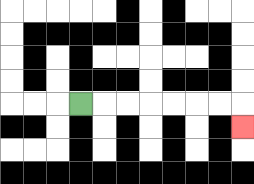{'start': '[3, 4]', 'end': '[10, 5]', 'path_directions': 'R,R,R,R,R,R,R,D', 'path_coordinates': '[[3, 4], [4, 4], [5, 4], [6, 4], [7, 4], [8, 4], [9, 4], [10, 4], [10, 5]]'}